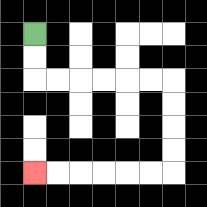{'start': '[1, 1]', 'end': '[1, 7]', 'path_directions': 'D,D,R,R,R,R,R,R,D,D,D,D,L,L,L,L,L,L', 'path_coordinates': '[[1, 1], [1, 2], [1, 3], [2, 3], [3, 3], [4, 3], [5, 3], [6, 3], [7, 3], [7, 4], [7, 5], [7, 6], [7, 7], [6, 7], [5, 7], [4, 7], [3, 7], [2, 7], [1, 7]]'}